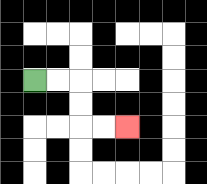{'start': '[1, 3]', 'end': '[5, 5]', 'path_directions': 'R,R,D,D,R,R', 'path_coordinates': '[[1, 3], [2, 3], [3, 3], [3, 4], [3, 5], [4, 5], [5, 5]]'}